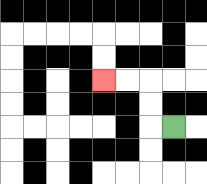{'start': '[7, 5]', 'end': '[4, 3]', 'path_directions': 'L,U,U,L,L', 'path_coordinates': '[[7, 5], [6, 5], [6, 4], [6, 3], [5, 3], [4, 3]]'}